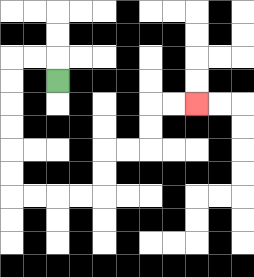{'start': '[2, 3]', 'end': '[8, 4]', 'path_directions': 'U,L,L,D,D,D,D,D,D,R,R,R,R,U,U,R,R,U,U,R,R', 'path_coordinates': '[[2, 3], [2, 2], [1, 2], [0, 2], [0, 3], [0, 4], [0, 5], [0, 6], [0, 7], [0, 8], [1, 8], [2, 8], [3, 8], [4, 8], [4, 7], [4, 6], [5, 6], [6, 6], [6, 5], [6, 4], [7, 4], [8, 4]]'}